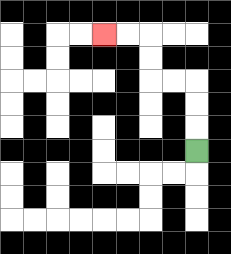{'start': '[8, 6]', 'end': '[4, 1]', 'path_directions': 'U,U,U,L,L,U,U,L,L', 'path_coordinates': '[[8, 6], [8, 5], [8, 4], [8, 3], [7, 3], [6, 3], [6, 2], [6, 1], [5, 1], [4, 1]]'}